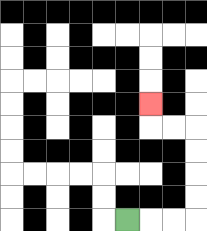{'start': '[5, 9]', 'end': '[6, 4]', 'path_directions': 'R,R,R,U,U,U,U,L,L,U', 'path_coordinates': '[[5, 9], [6, 9], [7, 9], [8, 9], [8, 8], [8, 7], [8, 6], [8, 5], [7, 5], [6, 5], [6, 4]]'}